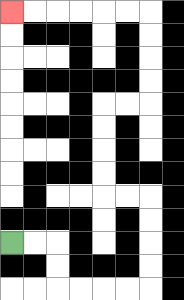{'start': '[0, 10]', 'end': '[0, 0]', 'path_directions': 'R,R,D,D,R,R,R,R,U,U,U,U,L,L,U,U,U,U,R,R,U,U,U,U,L,L,L,L,L,L', 'path_coordinates': '[[0, 10], [1, 10], [2, 10], [2, 11], [2, 12], [3, 12], [4, 12], [5, 12], [6, 12], [6, 11], [6, 10], [6, 9], [6, 8], [5, 8], [4, 8], [4, 7], [4, 6], [4, 5], [4, 4], [5, 4], [6, 4], [6, 3], [6, 2], [6, 1], [6, 0], [5, 0], [4, 0], [3, 0], [2, 0], [1, 0], [0, 0]]'}